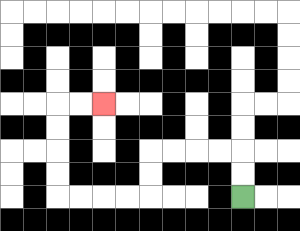{'start': '[10, 8]', 'end': '[4, 4]', 'path_directions': 'U,U,L,L,L,L,D,D,L,L,L,L,U,U,U,U,R,R', 'path_coordinates': '[[10, 8], [10, 7], [10, 6], [9, 6], [8, 6], [7, 6], [6, 6], [6, 7], [6, 8], [5, 8], [4, 8], [3, 8], [2, 8], [2, 7], [2, 6], [2, 5], [2, 4], [3, 4], [4, 4]]'}